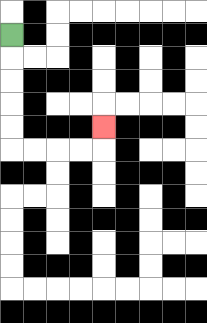{'start': '[0, 1]', 'end': '[4, 5]', 'path_directions': 'D,D,D,D,D,R,R,R,R,U', 'path_coordinates': '[[0, 1], [0, 2], [0, 3], [0, 4], [0, 5], [0, 6], [1, 6], [2, 6], [3, 6], [4, 6], [4, 5]]'}